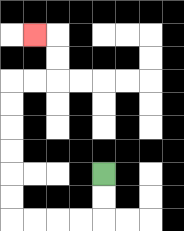{'start': '[4, 7]', 'end': '[1, 1]', 'path_directions': 'D,D,L,L,L,L,U,U,U,U,U,U,R,R,U,U,L', 'path_coordinates': '[[4, 7], [4, 8], [4, 9], [3, 9], [2, 9], [1, 9], [0, 9], [0, 8], [0, 7], [0, 6], [0, 5], [0, 4], [0, 3], [1, 3], [2, 3], [2, 2], [2, 1], [1, 1]]'}